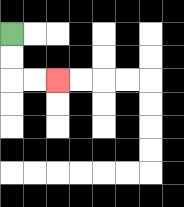{'start': '[0, 1]', 'end': '[2, 3]', 'path_directions': 'D,D,R,R', 'path_coordinates': '[[0, 1], [0, 2], [0, 3], [1, 3], [2, 3]]'}